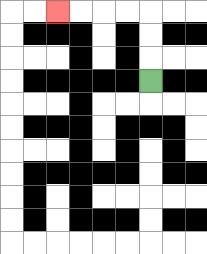{'start': '[6, 3]', 'end': '[2, 0]', 'path_directions': 'U,U,U,L,L,L,L', 'path_coordinates': '[[6, 3], [6, 2], [6, 1], [6, 0], [5, 0], [4, 0], [3, 0], [2, 0]]'}